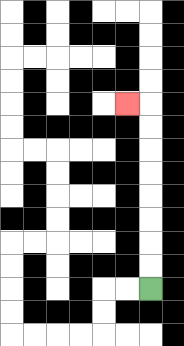{'start': '[6, 12]', 'end': '[5, 4]', 'path_directions': 'U,U,U,U,U,U,U,U,L', 'path_coordinates': '[[6, 12], [6, 11], [6, 10], [6, 9], [6, 8], [6, 7], [6, 6], [6, 5], [6, 4], [5, 4]]'}